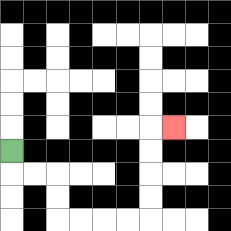{'start': '[0, 6]', 'end': '[7, 5]', 'path_directions': 'D,R,R,D,D,R,R,R,R,U,U,U,U,R', 'path_coordinates': '[[0, 6], [0, 7], [1, 7], [2, 7], [2, 8], [2, 9], [3, 9], [4, 9], [5, 9], [6, 9], [6, 8], [6, 7], [6, 6], [6, 5], [7, 5]]'}